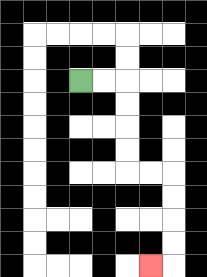{'start': '[3, 3]', 'end': '[6, 11]', 'path_directions': 'R,R,D,D,D,D,R,R,D,D,D,D,L', 'path_coordinates': '[[3, 3], [4, 3], [5, 3], [5, 4], [5, 5], [5, 6], [5, 7], [6, 7], [7, 7], [7, 8], [7, 9], [7, 10], [7, 11], [6, 11]]'}